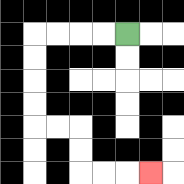{'start': '[5, 1]', 'end': '[6, 7]', 'path_directions': 'L,L,L,L,D,D,D,D,R,R,D,D,R,R,R', 'path_coordinates': '[[5, 1], [4, 1], [3, 1], [2, 1], [1, 1], [1, 2], [1, 3], [1, 4], [1, 5], [2, 5], [3, 5], [3, 6], [3, 7], [4, 7], [5, 7], [6, 7]]'}